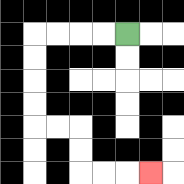{'start': '[5, 1]', 'end': '[6, 7]', 'path_directions': 'L,L,L,L,D,D,D,D,R,R,D,D,R,R,R', 'path_coordinates': '[[5, 1], [4, 1], [3, 1], [2, 1], [1, 1], [1, 2], [1, 3], [1, 4], [1, 5], [2, 5], [3, 5], [3, 6], [3, 7], [4, 7], [5, 7], [6, 7]]'}